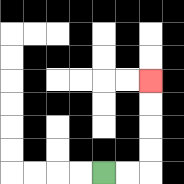{'start': '[4, 7]', 'end': '[6, 3]', 'path_directions': 'R,R,U,U,U,U', 'path_coordinates': '[[4, 7], [5, 7], [6, 7], [6, 6], [6, 5], [6, 4], [6, 3]]'}